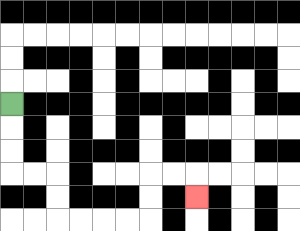{'start': '[0, 4]', 'end': '[8, 8]', 'path_directions': 'D,D,D,R,R,D,D,R,R,R,R,U,U,R,R,D', 'path_coordinates': '[[0, 4], [0, 5], [0, 6], [0, 7], [1, 7], [2, 7], [2, 8], [2, 9], [3, 9], [4, 9], [5, 9], [6, 9], [6, 8], [6, 7], [7, 7], [8, 7], [8, 8]]'}